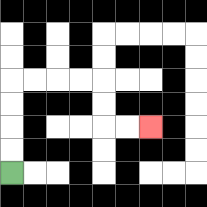{'start': '[0, 7]', 'end': '[6, 5]', 'path_directions': 'U,U,U,U,R,R,R,R,D,D,R,R', 'path_coordinates': '[[0, 7], [0, 6], [0, 5], [0, 4], [0, 3], [1, 3], [2, 3], [3, 3], [4, 3], [4, 4], [4, 5], [5, 5], [6, 5]]'}